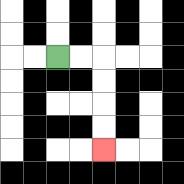{'start': '[2, 2]', 'end': '[4, 6]', 'path_directions': 'R,R,D,D,D,D', 'path_coordinates': '[[2, 2], [3, 2], [4, 2], [4, 3], [4, 4], [4, 5], [4, 6]]'}